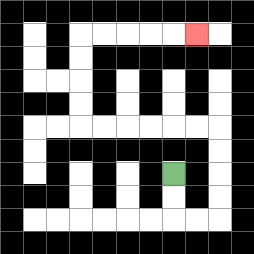{'start': '[7, 7]', 'end': '[8, 1]', 'path_directions': 'D,D,R,R,U,U,U,U,L,L,L,L,L,L,U,U,U,U,R,R,R,R,R', 'path_coordinates': '[[7, 7], [7, 8], [7, 9], [8, 9], [9, 9], [9, 8], [9, 7], [9, 6], [9, 5], [8, 5], [7, 5], [6, 5], [5, 5], [4, 5], [3, 5], [3, 4], [3, 3], [3, 2], [3, 1], [4, 1], [5, 1], [6, 1], [7, 1], [8, 1]]'}